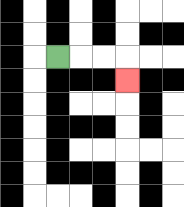{'start': '[2, 2]', 'end': '[5, 3]', 'path_directions': 'R,R,R,D', 'path_coordinates': '[[2, 2], [3, 2], [4, 2], [5, 2], [5, 3]]'}